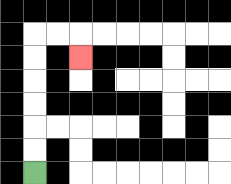{'start': '[1, 7]', 'end': '[3, 2]', 'path_directions': 'U,U,U,U,U,U,R,R,D', 'path_coordinates': '[[1, 7], [1, 6], [1, 5], [1, 4], [1, 3], [1, 2], [1, 1], [2, 1], [3, 1], [3, 2]]'}